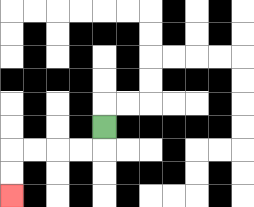{'start': '[4, 5]', 'end': '[0, 8]', 'path_directions': 'D,L,L,L,L,D,D', 'path_coordinates': '[[4, 5], [4, 6], [3, 6], [2, 6], [1, 6], [0, 6], [0, 7], [0, 8]]'}